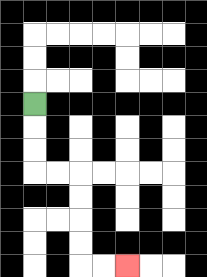{'start': '[1, 4]', 'end': '[5, 11]', 'path_directions': 'D,D,D,R,R,D,D,D,D,R,R', 'path_coordinates': '[[1, 4], [1, 5], [1, 6], [1, 7], [2, 7], [3, 7], [3, 8], [3, 9], [3, 10], [3, 11], [4, 11], [5, 11]]'}